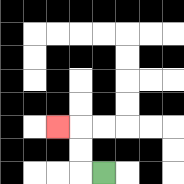{'start': '[4, 7]', 'end': '[2, 5]', 'path_directions': 'L,U,U,L', 'path_coordinates': '[[4, 7], [3, 7], [3, 6], [3, 5], [2, 5]]'}